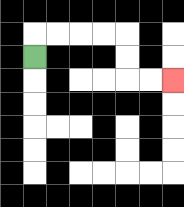{'start': '[1, 2]', 'end': '[7, 3]', 'path_directions': 'U,R,R,R,R,D,D,R,R', 'path_coordinates': '[[1, 2], [1, 1], [2, 1], [3, 1], [4, 1], [5, 1], [5, 2], [5, 3], [6, 3], [7, 3]]'}